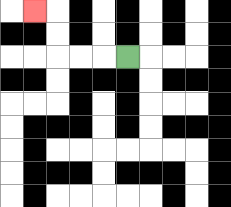{'start': '[5, 2]', 'end': '[1, 0]', 'path_directions': 'L,L,L,U,U,L', 'path_coordinates': '[[5, 2], [4, 2], [3, 2], [2, 2], [2, 1], [2, 0], [1, 0]]'}